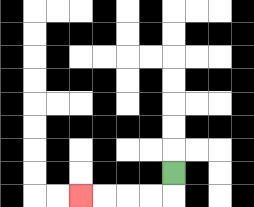{'start': '[7, 7]', 'end': '[3, 8]', 'path_directions': 'D,L,L,L,L', 'path_coordinates': '[[7, 7], [7, 8], [6, 8], [5, 8], [4, 8], [3, 8]]'}